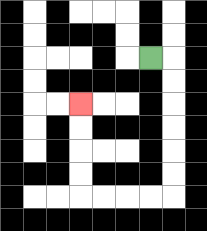{'start': '[6, 2]', 'end': '[3, 4]', 'path_directions': 'R,D,D,D,D,D,D,L,L,L,L,U,U,U,U', 'path_coordinates': '[[6, 2], [7, 2], [7, 3], [7, 4], [7, 5], [7, 6], [7, 7], [7, 8], [6, 8], [5, 8], [4, 8], [3, 8], [3, 7], [3, 6], [3, 5], [3, 4]]'}